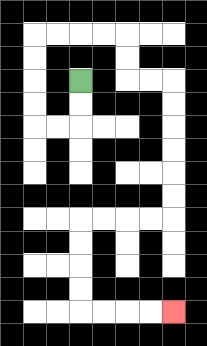{'start': '[3, 3]', 'end': '[7, 13]', 'path_directions': 'D,D,L,L,U,U,U,U,R,R,R,R,D,D,R,R,D,D,D,D,D,D,L,L,L,L,D,D,D,D,R,R,R,R', 'path_coordinates': '[[3, 3], [3, 4], [3, 5], [2, 5], [1, 5], [1, 4], [1, 3], [1, 2], [1, 1], [2, 1], [3, 1], [4, 1], [5, 1], [5, 2], [5, 3], [6, 3], [7, 3], [7, 4], [7, 5], [7, 6], [7, 7], [7, 8], [7, 9], [6, 9], [5, 9], [4, 9], [3, 9], [3, 10], [3, 11], [3, 12], [3, 13], [4, 13], [5, 13], [6, 13], [7, 13]]'}